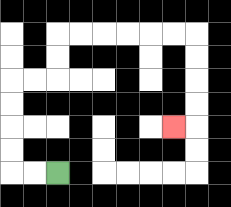{'start': '[2, 7]', 'end': '[7, 5]', 'path_directions': 'L,L,U,U,U,U,R,R,U,U,R,R,R,R,R,R,D,D,D,D,L', 'path_coordinates': '[[2, 7], [1, 7], [0, 7], [0, 6], [0, 5], [0, 4], [0, 3], [1, 3], [2, 3], [2, 2], [2, 1], [3, 1], [4, 1], [5, 1], [6, 1], [7, 1], [8, 1], [8, 2], [8, 3], [8, 4], [8, 5], [7, 5]]'}